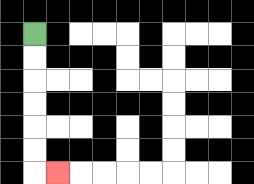{'start': '[1, 1]', 'end': '[2, 7]', 'path_directions': 'D,D,D,D,D,D,R', 'path_coordinates': '[[1, 1], [1, 2], [1, 3], [1, 4], [1, 5], [1, 6], [1, 7], [2, 7]]'}